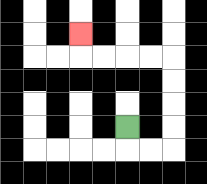{'start': '[5, 5]', 'end': '[3, 1]', 'path_directions': 'D,R,R,U,U,U,U,L,L,L,L,U', 'path_coordinates': '[[5, 5], [5, 6], [6, 6], [7, 6], [7, 5], [7, 4], [7, 3], [7, 2], [6, 2], [5, 2], [4, 2], [3, 2], [3, 1]]'}